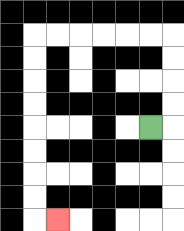{'start': '[6, 5]', 'end': '[2, 9]', 'path_directions': 'R,U,U,U,U,L,L,L,L,L,L,D,D,D,D,D,D,D,D,R', 'path_coordinates': '[[6, 5], [7, 5], [7, 4], [7, 3], [7, 2], [7, 1], [6, 1], [5, 1], [4, 1], [3, 1], [2, 1], [1, 1], [1, 2], [1, 3], [1, 4], [1, 5], [1, 6], [1, 7], [1, 8], [1, 9], [2, 9]]'}